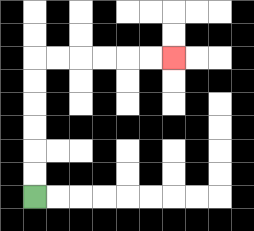{'start': '[1, 8]', 'end': '[7, 2]', 'path_directions': 'U,U,U,U,U,U,R,R,R,R,R,R', 'path_coordinates': '[[1, 8], [1, 7], [1, 6], [1, 5], [1, 4], [1, 3], [1, 2], [2, 2], [3, 2], [4, 2], [5, 2], [6, 2], [7, 2]]'}